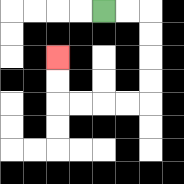{'start': '[4, 0]', 'end': '[2, 2]', 'path_directions': 'R,R,D,D,D,D,L,L,L,L,U,U', 'path_coordinates': '[[4, 0], [5, 0], [6, 0], [6, 1], [6, 2], [6, 3], [6, 4], [5, 4], [4, 4], [3, 4], [2, 4], [2, 3], [2, 2]]'}